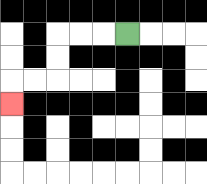{'start': '[5, 1]', 'end': '[0, 4]', 'path_directions': 'L,L,L,D,D,L,L,D', 'path_coordinates': '[[5, 1], [4, 1], [3, 1], [2, 1], [2, 2], [2, 3], [1, 3], [0, 3], [0, 4]]'}